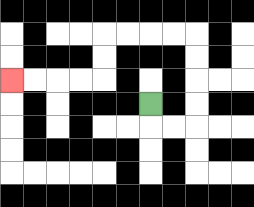{'start': '[6, 4]', 'end': '[0, 3]', 'path_directions': 'D,R,R,U,U,U,U,L,L,L,L,D,D,L,L,L,L', 'path_coordinates': '[[6, 4], [6, 5], [7, 5], [8, 5], [8, 4], [8, 3], [8, 2], [8, 1], [7, 1], [6, 1], [5, 1], [4, 1], [4, 2], [4, 3], [3, 3], [2, 3], [1, 3], [0, 3]]'}